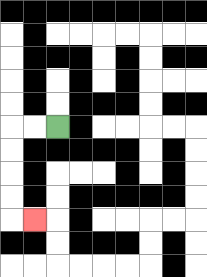{'start': '[2, 5]', 'end': '[1, 9]', 'path_directions': 'L,L,D,D,D,D,R', 'path_coordinates': '[[2, 5], [1, 5], [0, 5], [0, 6], [0, 7], [0, 8], [0, 9], [1, 9]]'}